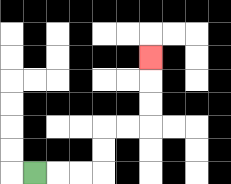{'start': '[1, 7]', 'end': '[6, 2]', 'path_directions': 'R,R,R,U,U,R,R,U,U,U', 'path_coordinates': '[[1, 7], [2, 7], [3, 7], [4, 7], [4, 6], [4, 5], [5, 5], [6, 5], [6, 4], [6, 3], [6, 2]]'}